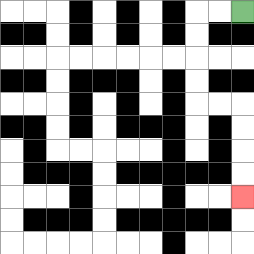{'start': '[10, 0]', 'end': '[10, 8]', 'path_directions': 'L,L,D,D,D,D,R,R,D,D,D,D', 'path_coordinates': '[[10, 0], [9, 0], [8, 0], [8, 1], [8, 2], [8, 3], [8, 4], [9, 4], [10, 4], [10, 5], [10, 6], [10, 7], [10, 8]]'}